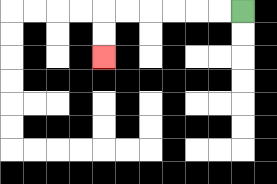{'start': '[10, 0]', 'end': '[4, 2]', 'path_directions': 'L,L,L,L,L,L,D,D', 'path_coordinates': '[[10, 0], [9, 0], [8, 0], [7, 0], [6, 0], [5, 0], [4, 0], [4, 1], [4, 2]]'}